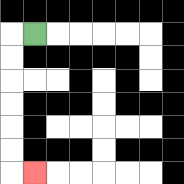{'start': '[1, 1]', 'end': '[1, 7]', 'path_directions': 'L,D,D,D,D,D,D,R', 'path_coordinates': '[[1, 1], [0, 1], [0, 2], [0, 3], [0, 4], [0, 5], [0, 6], [0, 7], [1, 7]]'}